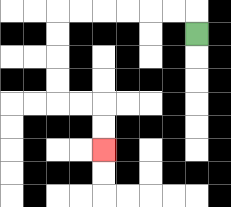{'start': '[8, 1]', 'end': '[4, 6]', 'path_directions': 'U,L,L,L,L,L,L,D,D,D,D,R,R,D,D', 'path_coordinates': '[[8, 1], [8, 0], [7, 0], [6, 0], [5, 0], [4, 0], [3, 0], [2, 0], [2, 1], [2, 2], [2, 3], [2, 4], [3, 4], [4, 4], [4, 5], [4, 6]]'}